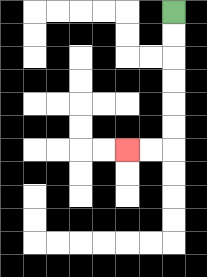{'start': '[7, 0]', 'end': '[5, 6]', 'path_directions': 'D,D,D,D,D,D,L,L', 'path_coordinates': '[[7, 0], [7, 1], [7, 2], [7, 3], [7, 4], [7, 5], [7, 6], [6, 6], [5, 6]]'}